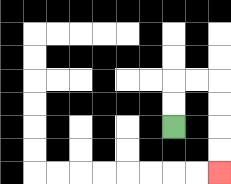{'start': '[7, 5]', 'end': '[9, 7]', 'path_directions': 'U,U,R,R,D,D,D,D', 'path_coordinates': '[[7, 5], [7, 4], [7, 3], [8, 3], [9, 3], [9, 4], [9, 5], [9, 6], [9, 7]]'}